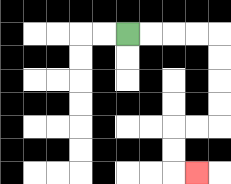{'start': '[5, 1]', 'end': '[8, 7]', 'path_directions': 'R,R,R,R,D,D,D,D,L,L,D,D,R', 'path_coordinates': '[[5, 1], [6, 1], [7, 1], [8, 1], [9, 1], [9, 2], [9, 3], [9, 4], [9, 5], [8, 5], [7, 5], [7, 6], [7, 7], [8, 7]]'}